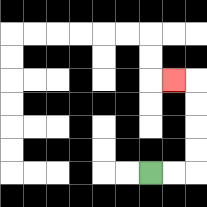{'start': '[6, 7]', 'end': '[7, 3]', 'path_directions': 'R,R,U,U,U,U,L', 'path_coordinates': '[[6, 7], [7, 7], [8, 7], [8, 6], [8, 5], [8, 4], [8, 3], [7, 3]]'}